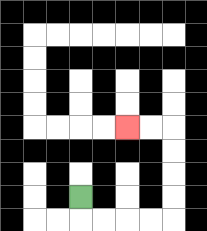{'start': '[3, 8]', 'end': '[5, 5]', 'path_directions': 'D,R,R,R,R,U,U,U,U,L,L', 'path_coordinates': '[[3, 8], [3, 9], [4, 9], [5, 9], [6, 9], [7, 9], [7, 8], [7, 7], [7, 6], [7, 5], [6, 5], [5, 5]]'}